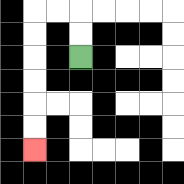{'start': '[3, 2]', 'end': '[1, 6]', 'path_directions': 'U,U,L,L,D,D,D,D,D,D', 'path_coordinates': '[[3, 2], [3, 1], [3, 0], [2, 0], [1, 0], [1, 1], [1, 2], [1, 3], [1, 4], [1, 5], [1, 6]]'}